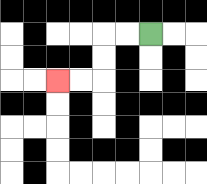{'start': '[6, 1]', 'end': '[2, 3]', 'path_directions': 'L,L,D,D,L,L', 'path_coordinates': '[[6, 1], [5, 1], [4, 1], [4, 2], [4, 3], [3, 3], [2, 3]]'}